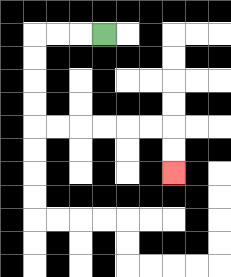{'start': '[4, 1]', 'end': '[7, 7]', 'path_directions': 'L,L,L,D,D,D,D,R,R,R,R,R,R,D,D', 'path_coordinates': '[[4, 1], [3, 1], [2, 1], [1, 1], [1, 2], [1, 3], [1, 4], [1, 5], [2, 5], [3, 5], [4, 5], [5, 5], [6, 5], [7, 5], [7, 6], [7, 7]]'}